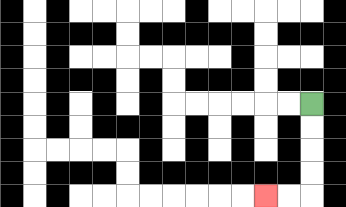{'start': '[13, 4]', 'end': '[11, 8]', 'path_directions': 'D,D,D,D,L,L', 'path_coordinates': '[[13, 4], [13, 5], [13, 6], [13, 7], [13, 8], [12, 8], [11, 8]]'}